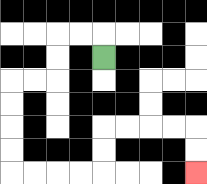{'start': '[4, 2]', 'end': '[8, 7]', 'path_directions': 'U,L,L,D,D,L,L,D,D,D,D,R,R,R,R,U,U,R,R,R,R,D,D', 'path_coordinates': '[[4, 2], [4, 1], [3, 1], [2, 1], [2, 2], [2, 3], [1, 3], [0, 3], [0, 4], [0, 5], [0, 6], [0, 7], [1, 7], [2, 7], [3, 7], [4, 7], [4, 6], [4, 5], [5, 5], [6, 5], [7, 5], [8, 5], [8, 6], [8, 7]]'}